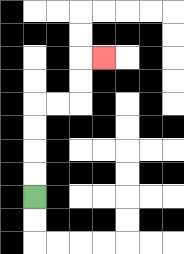{'start': '[1, 8]', 'end': '[4, 2]', 'path_directions': 'U,U,U,U,R,R,U,U,R', 'path_coordinates': '[[1, 8], [1, 7], [1, 6], [1, 5], [1, 4], [2, 4], [3, 4], [3, 3], [3, 2], [4, 2]]'}